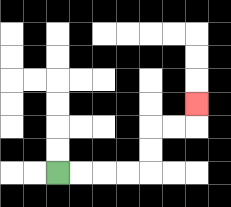{'start': '[2, 7]', 'end': '[8, 4]', 'path_directions': 'R,R,R,R,U,U,R,R,U', 'path_coordinates': '[[2, 7], [3, 7], [4, 7], [5, 7], [6, 7], [6, 6], [6, 5], [7, 5], [8, 5], [8, 4]]'}